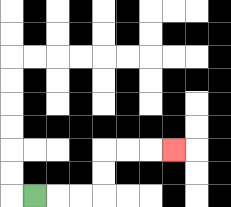{'start': '[1, 8]', 'end': '[7, 6]', 'path_directions': 'R,R,R,U,U,R,R,R', 'path_coordinates': '[[1, 8], [2, 8], [3, 8], [4, 8], [4, 7], [4, 6], [5, 6], [6, 6], [7, 6]]'}